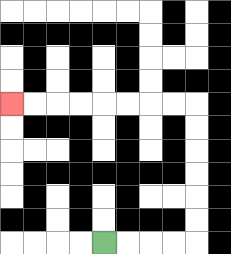{'start': '[4, 10]', 'end': '[0, 4]', 'path_directions': 'R,R,R,R,U,U,U,U,U,U,L,L,L,L,L,L,L,L', 'path_coordinates': '[[4, 10], [5, 10], [6, 10], [7, 10], [8, 10], [8, 9], [8, 8], [8, 7], [8, 6], [8, 5], [8, 4], [7, 4], [6, 4], [5, 4], [4, 4], [3, 4], [2, 4], [1, 4], [0, 4]]'}